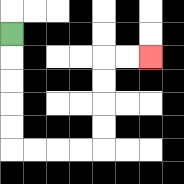{'start': '[0, 1]', 'end': '[6, 2]', 'path_directions': 'D,D,D,D,D,R,R,R,R,U,U,U,U,R,R', 'path_coordinates': '[[0, 1], [0, 2], [0, 3], [0, 4], [0, 5], [0, 6], [1, 6], [2, 6], [3, 6], [4, 6], [4, 5], [4, 4], [4, 3], [4, 2], [5, 2], [6, 2]]'}